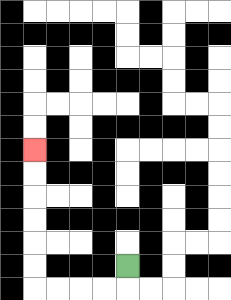{'start': '[5, 11]', 'end': '[1, 6]', 'path_directions': 'D,L,L,L,L,U,U,U,U,U,U', 'path_coordinates': '[[5, 11], [5, 12], [4, 12], [3, 12], [2, 12], [1, 12], [1, 11], [1, 10], [1, 9], [1, 8], [1, 7], [1, 6]]'}